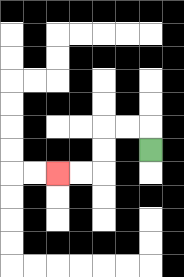{'start': '[6, 6]', 'end': '[2, 7]', 'path_directions': 'U,L,L,D,D,L,L', 'path_coordinates': '[[6, 6], [6, 5], [5, 5], [4, 5], [4, 6], [4, 7], [3, 7], [2, 7]]'}